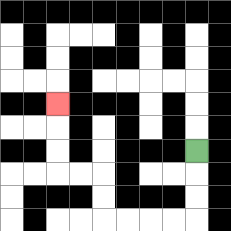{'start': '[8, 6]', 'end': '[2, 4]', 'path_directions': 'D,D,D,L,L,L,L,U,U,L,L,U,U,U', 'path_coordinates': '[[8, 6], [8, 7], [8, 8], [8, 9], [7, 9], [6, 9], [5, 9], [4, 9], [4, 8], [4, 7], [3, 7], [2, 7], [2, 6], [2, 5], [2, 4]]'}